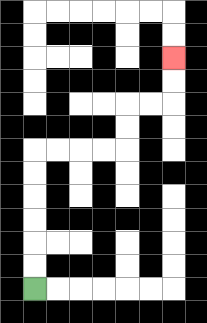{'start': '[1, 12]', 'end': '[7, 2]', 'path_directions': 'U,U,U,U,U,U,R,R,R,R,U,U,R,R,U,U', 'path_coordinates': '[[1, 12], [1, 11], [1, 10], [1, 9], [1, 8], [1, 7], [1, 6], [2, 6], [3, 6], [4, 6], [5, 6], [5, 5], [5, 4], [6, 4], [7, 4], [7, 3], [7, 2]]'}